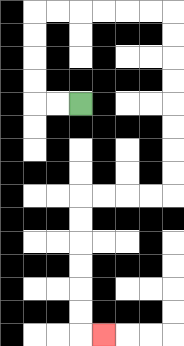{'start': '[3, 4]', 'end': '[4, 14]', 'path_directions': 'L,L,U,U,U,U,R,R,R,R,R,R,D,D,D,D,D,D,D,D,L,L,L,L,D,D,D,D,D,D,R', 'path_coordinates': '[[3, 4], [2, 4], [1, 4], [1, 3], [1, 2], [1, 1], [1, 0], [2, 0], [3, 0], [4, 0], [5, 0], [6, 0], [7, 0], [7, 1], [7, 2], [7, 3], [7, 4], [7, 5], [7, 6], [7, 7], [7, 8], [6, 8], [5, 8], [4, 8], [3, 8], [3, 9], [3, 10], [3, 11], [3, 12], [3, 13], [3, 14], [4, 14]]'}